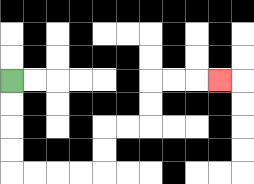{'start': '[0, 3]', 'end': '[9, 3]', 'path_directions': 'D,D,D,D,R,R,R,R,U,U,R,R,U,U,R,R,R', 'path_coordinates': '[[0, 3], [0, 4], [0, 5], [0, 6], [0, 7], [1, 7], [2, 7], [3, 7], [4, 7], [4, 6], [4, 5], [5, 5], [6, 5], [6, 4], [6, 3], [7, 3], [8, 3], [9, 3]]'}